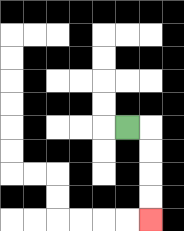{'start': '[5, 5]', 'end': '[6, 9]', 'path_directions': 'R,D,D,D,D', 'path_coordinates': '[[5, 5], [6, 5], [6, 6], [6, 7], [6, 8], [6, 9]]'}